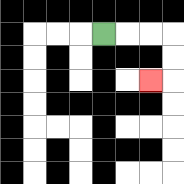{'start': '[4, 1]', 'end': '[6, 3]', 'path_directions': 'R,R,R,D,D,L', 'path_coordinates': '[[4, 1], [5, 1], [6, 1], [7, 1], [7, 2], [7, 3], [6, 3]]'}